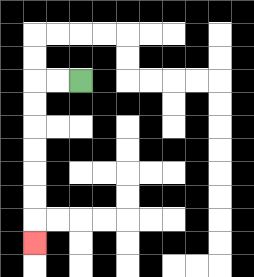{'start': '[3, 3]', 'end': '[1, 10]', 'path_directions': 'L,L,D,D,D,D,D,D,D', 'path_coordinates': '[[3, 3], [2, 3], [1, 3], [1, 4], [1, 5], [1, 6], [1, 7], [1, 8], [1, 9], [1, 10]]'}